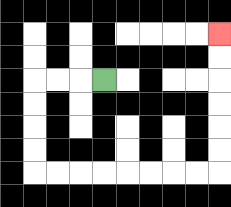{'start': '[4, 3]', 'end': '[9, 1]', 'path_directions': 'L,L,L,D,D,D,D,R,R,R,R,R,R,R,R,U,U,U,U,U,U', 'path_coordinates': '[[4, 3], [3, 3], [2, 3], [1, 3], [1, 4], [1, 5], [1, 6], [1, 7], [2, 7], [3, 7], [4, 7], [5, 7], [6, 7], [7, 7], [8, 7], [9, 7], [9, 6], [9, 5], [9, 4], [9, 3], [9, 2], [9, 1]]'}